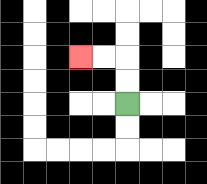{'start': '[5, 4]', 'end': '[3, 2]', 'path_directions': 'U,U,L,L', 'path_coordinates': '[[5, 4], [5, 3], [5, 2], [4, 2], [3, 2]]'}